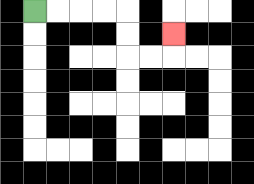{'start': '[1, 0]', 'end': '[7, 1]', 'path_directions': 'R,R,R,R,D,D,R,R,U', 'path_coordinates': '[[1, 0], [2, 0], [3, 0], [4, 0], [5, 0], [5, 1], [5, 2], [6, 2], [7, 2], [7, 1]]'}